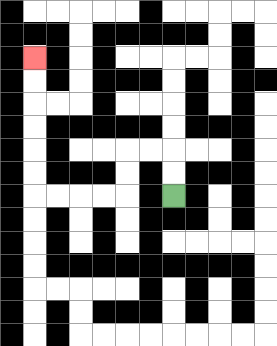{'start': '[7, 8]', 'end': '[1, 2]', 'path_directions': 'U,U,L,L,D,D,L,L,L,L,U,U,U,U,U,U', 'path_coordinates': '[[7, 8], [7, 7], [7, 6], [6, 6], [5, 6], [5, 7], [5, 8], [4, 8], [3, 8], [2, 8], [1, 8], [1, 7], [1, 6], [1, 5], [1, 4], [1, 3], [1, 2]]'}